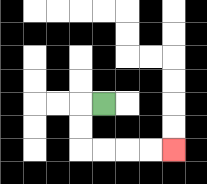{'start': '[4, 4]', 'end': '[7, 6]', 'path_directions': 'L,D,D,R,R,R,R', 'path_coordinates': '[[4, 4], [3, 4], [3, 5], [3, 6], [4, 6], [5, 6], [6, 6], [7, 6]]'}